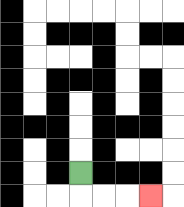{'start': '[3, 7]', 'end': '[6, 8]', 'path_directions': 'D,R,R,R', 'path_coordinates': '[[3, 7], [3, 8], [4, 8], [5, 8], [6, 8]]'}